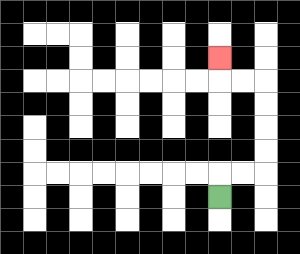{'start': '[9, 8]', 'end': '[9, 2]', 'path_directions': 'U,R,R,U,U,U,U,L,L,U', 'path_coordinates': '[[9, 8], [9, 7], [10, 7], [11, 7], [11, 6], [11, 5], [11, 4], [11, 3], [10, 3], [9, 3], [9, 2]]'}